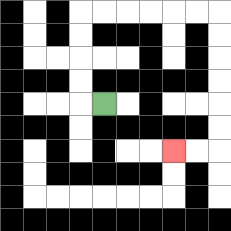{'start': '[4, 4]', 'end': '[7, 6]', 'path_directions': 'L,U,U,U,U,R,R,R,R,R,R,D,D,D,D,D,D,L,L', 'path_coordinates': '[[4, 4], [3, 4], [3, 3], [3, 2], [3, 1], [3, 0], [4, 0], [5, 0], [6, 0], [7, 0], [8, 0], [9, 0], [9, 1], [9, 2], [9, 3], [9, 4], [9, 5], [9, 6], [8, 6], [7, 6]]'}